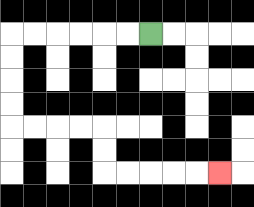{'start': '[6, 1]', 'end': '[9, 7]', 'path_directions': 'L,L,L,L,L,L,D,D,D,D,R,R,R,R,D,D,R,R,R,R,R', 'path_coordinates': '[[6, 1], [5, 1], [4, 1], [3, 1], [2, 1], [1, 1], [0, 1], [0, 2], [0, 3], [0, 4], [0, 5], [1, 5], [2, 5], [3, 5], [4, 5], [4, 6], [4, 7], [5, 7], [6, 7], [7, 7], [8, 7], [9, 7]]'}